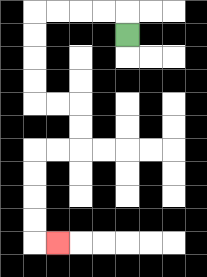{'start': '[5, 1]', 'end': '[2, 10]', 'path_directions': 'U,L,L,L,L,D,D,D,D,R,R,D,D,L,L,D,D,D,D,R', 'path_coordinates': '[[5, 1], [5, 0], [4, 0], [3, 0], [2, 0], [1, 0], [1, 1], [1, 2], [1, 3], [1, 4], [2, 4], [3, 4], [3, 5], [3, 6], [2, 6], [1, 6], [1, 7], [1, 8], [1, 9], [1, 10], [2, 10]]'}